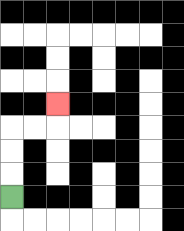{'start': '[0, 8]', 'end': '[2, 4]', 'path_directions': 'U,U,U,R,R,U', 'path_coordinates': '[[0, 8], [0, 7], [0, 6], [0, 5], [1, 5], [2, 5], [2, 4]]'}